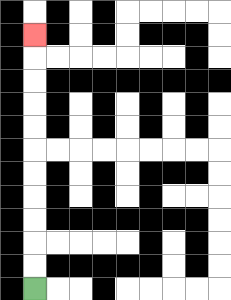{'start': '[1, 12]', 'end': '[1, 1]', 'path_directions': 'U,U,U,U,U,U,U,U,U,U,U', 'path_coordinates': '[[1, 12], [1, 11], [1, 10], [1, 9], [1, 8], [1, 7], [1, 6], [1, 5], [1, 4], [1, 3], [1, 2], [1, 1]]'}